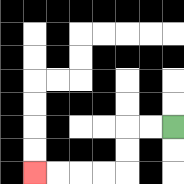{'start': '[7, 5]', 'end': '[1, 7]', 'path_directions': 'L,L,D,D,L,L,L,L', 'path_coordinates': '[[7, 5], [6, 5], [5, 5], [5, 6], [5, 7], [4, 7], [3, 7], [2, 7], [1, 7]]'}